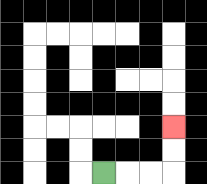{'start': '[4, 7]', 'end': '[7, 5]', 'path_directions': 'R,R,R,U,U', 'path_coordinates': '[[4, 7], [5, 7], [6, 7], [7, 7], [7, 6], [7, 5]]'}